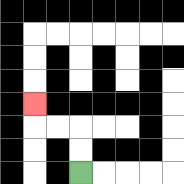{'start': '[3, 7]', 'end': '[1, 4]', 'path_directions': 'U,U,L,L,U', 'path_coordinates': '[[3, 7], [3, 6], [3, 5], [2, 5], [1, 5], [1, 4]]'}